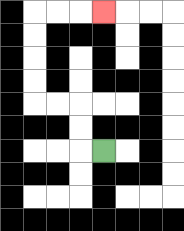{'start': '[4, 6]', 'end': '[4, 0]', 'path_directions': 'L,U,U,L,L,U,U,U,U,R,R,R', 'path_coordinates': '[[4, 6], [3, 6], [3, 5], [3, 4], [2, 4], [1, 4], [1, 3], [1, 2], [1, 1], [1, 0], [2, 0], [3, 0], [4, 0]]'}